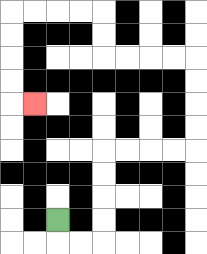{'start': '[2, 9]', 'end': '[1, 4]', 'path_directions': 'D,R,R,U,U,U,U,R,R,R,R,U,U,U,U,L,L,L,L,U,U,L,L,L,L,D,D,D,D,R', 'path_coordinates': '[[2, 9], [2, 10], [3, 10], [4, 10], [4, 9], [4, 8], [4, 7], [4, 6], [5, 6], [6, 6], [7, 6], [8, 6], [8, 5], [8, 4], [8, 3], [8, 2], [7, 2], [6, 2], [5, 2], [4, 2], [4, 1], [4, 0], [3, 0], [2, 0], [1, 0], [0, 0], [0, 1], [0, 2], [0, 3], [0, 4], [1, 4]]'}